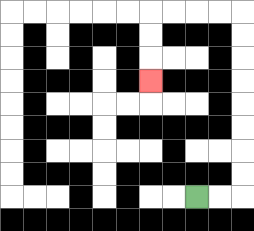{'start': '[8, 8]', 'end': '[6, 3]', 'path_directions': 'R,R,U,U,U,U,U,U,U,U,L,L,L,L,D,D,D', 'path_coordinates': '[[8, 8], [9, 8], [10, 8], [10, 7], [10, 6], [10, 5], [10, 4], [10, 3], [10, 2], [10, 1], [10, 0], [9, 0], [8, 0], [7, 0], [6, 0], [6, 1], [6, 2], [6, 3]]'}